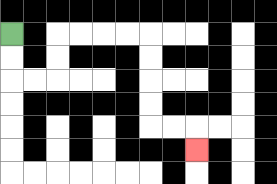{'start': '[0, 1]', 'end': '[8, 6]', 'path_directions': 'D,D,R,R,U,U,R,R,R,R,D,D,D,D,R,R,D', 'path_coordinates': '[[0, 1], [0, 2], [0, 3], [1, 3], [2, 3], [2, 2], [2, 1], [3, 1], [4, 1], [5, 1], [6, 1], [6, 2], [6, 3], [6, 4], [6, 5], [7, 5], [8, 5], [8, 6]]'}